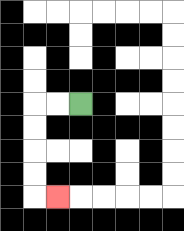{'start': '[3, 4]', 'end': '[2, 8]', 'path_directions': 'L,L,D,D,D,D,R', 'path_coordinates': '[[3, 4], [2, 4], [1, 4], [1, 5], [1, 6], [1, 7], [1, 8], [2, 8]]'}